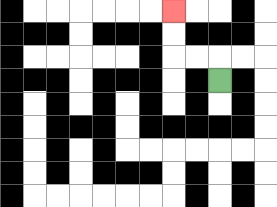{'start': '[9, 3]', 'end': '[7, 0]', 'path_directions': 'U,L,L,U,U', 'path_coordinates': '[[9, 3], [9, 2], [8, 2], [7, 2], [7, 1], [7, 0]]'}